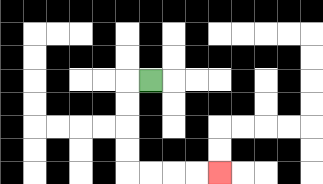{'start': '[6, 3]', 'end': '[9, 7]', 'path_directions': 'L,D,D,D,D,R,R,R,R', 'path_coordinates': '[[6, 3], [5, 3], [5, 4], [5, 5], [5, 6], [5, 7], [6, 7], [7, 7], [8, 7], [9, 7]]'}